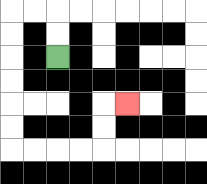{'start': '[2, 2]', 'end': '[5, 4]', 'path_directions': 'U,U,L,L,D,D,D,D,D,D,R,R,R,R,U,U,R', 'path_coordinates': '[[2, 2], [2, 1], [2, 0], [1, 0], [0, 0], [0, 1], [0, 2], [0, 3], [0, 4], [0, 5], [0, 6], [1, 6], [2, 6], [3, 6], [4, 6], [4, 5], [4, 4], [5, 4]]'}